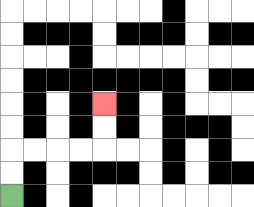{'start': '[0, 8]', 'end': '[4, 4]', 'path_directions': 'U,U,R,R,R,R,U,U', 'path_coordinates': '[[0, 8], [0, 7], [0, 6], [1, 6], [2, 6], [3, 6], [4, 6], [4, 5], [4, 4]]'}